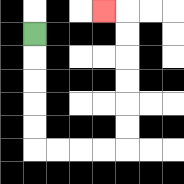{'start': '[1, 1]', 'end': '[4, 0]', 'path_directions': 'D,D,D,D,D,R,R,R,R,U,U,U,U,U,U,L', 'path_coordinates': '[[1, 1], [1, 2], [1, 3], [1, 4], [1, 5], [1, 6], [2, 6], [3, 6], [4, 6], [5, 6], [5, 5], [5, 4], [5, 3], [5, 2], [5, 1], [5, 0], [4, 0]]'}